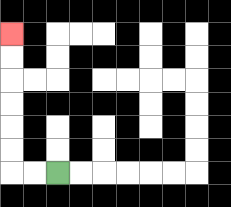{'start': '[2, 7]', 'end': '[0, 1]', 'path_directions': 'L,L,U,U,U,U,U,U', 'path_coordinates': '[[2, 7], [1, 7], [0, 7], [0, 6], [0, 5], [0, 4], [0, 3], [0, 2], [0, 1]]'}